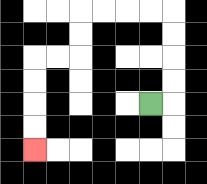{'start': '[6, 4]', 'end': '[1, 6]', 'path_directions': 'R,U,U,U,U,L,L,L,L,D,D,L,L,D,D,D,D', 'path_coordinates': '[[6, 4], [7, 4], [7, 3], [7, 2], [7, 1], [7, 0], [6, 0], [5, 0], [4, 0], [3, 0], [3, 1], [3, 2], [2, 2], [1, 2], [1, 3], [1, 4], [1, 5], [1, 6]]'}